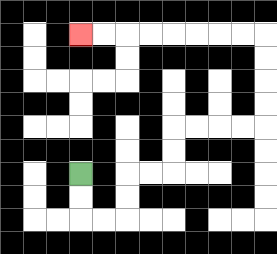{'start': '[3, 7]', 'end': '[3, 1]', 'path_directions': 'D,D,R,R,U,U,R,R,U,U,R,R,R,R,U,U,U,U,L,L,L,L,L,L,L,L', 'path_coordinates': '[[3, 7], [3, 8], [3, 9], [4, 9], [5, 9], [5, 8], [5, 7], [6, 7], [7, 7], [7, 6], [7, 5], [8, 5], [9, 5], [10, 5], [11, 5], [11, 4], [11, 3], [11, 2], [11, 1], [10, 1], [9, 1], [8, 1], [7, 1], [6, 1], [5, 1], [4, 1], [3, 1]]'}